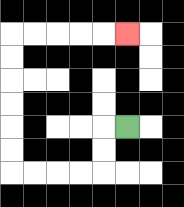{'start': '[5, 5]', 'end': '[5, 1]', 'path_directions': 'L,D,D,L,L,L,L,U,U,U,U,U,U,R,R,R,R,R', 'path_coordinates': '[[5, 5], [4, 5], [4, 6], [4, 7], [3, 7], [2, 7], [1, 7], [0, 7], [0, 6], [0, 5], [0, 4], [0, 3], [0, 2], [0, 1], [1, 1], [2, 1], [3, 1], [4, 1], [5, 1]]'}